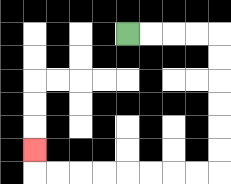{'start': '[5, 1]', 'end': '[1, 6]', 'path_directions': 'R,R,R,R,D,D,D,D,D,D,L,L,L,L,L,L,L,L,U', 'path_coordinates': '[[5, 1], [6, 1], [7, 1], [8, 1], [9, 1], [9, 2], [9, 3], [9, 4], [9, 5], [9, 6], [9, 7], [8, 7], [7, 7], [6, 7], [5, 7], [4, 7], [3, 7], [2, 7], [1, 7], [1, 6]]'}